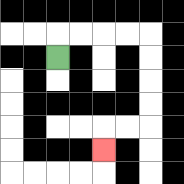{'start': '[2, 2]', 'end': '[4, 6]', 'path_directions': 'U,R,R,R,R,D,D,D,D,L,L,D', 'path_coordinates': '[[2, 2], [2, 1], [3, 1], [4, 1], [5, 1], [6, 1], [6, 2], [6, 3], [6, 4], [6, 5], [5, 5], [4, 5], [4, 6]]'}